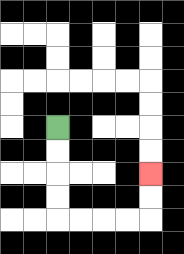{'start': '[2, 5]', 'end': '[6, 7]', 'path_directions': 'D,D,D,D,R,R,R,R,U,U', 'path_coordinates': '[[2, 5], [2, 6], [2, 7], [2, 8], [2, 9], [3, 9], [4, 9], [5, 9], [6, 9], [6, 8], [6, 7]]'}